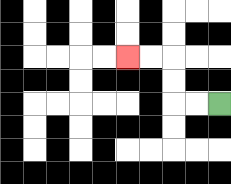{'start': '[9, 4]', 'end': '[5, 2]', 'path_directions': 'L,L,U,U,L,L', 'path_coordinates': '[[9, 4], [8, 4], [7, 4], [7, 3], [7, 2], [6, 2], [5, 2]]'}